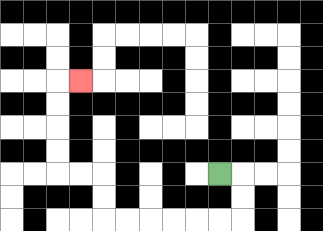{'start': '[9, 7]', 'end': '[3, 3]', 'path_directions': 'R,D,D,L,L,L,L,L,L,U,U,L,L,U,U,U,U,R', 'path_coordinates': '[[9, 7], [10, 7], [10, 8], [10, 9], [9, 9], [8, 9], [7, 9], [6, 9], [5, 9], [4, 9], [4, 8], [4, 7], [3, 7], [2, 7], [2, 6], [2, 5], [2, 4], [2, 3], [3, 3]]'}